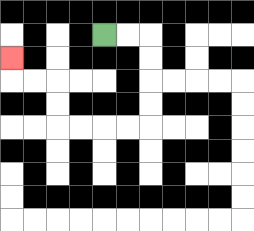{'start': '[4, 1]', 'end': '[0, 2]', 'path_directions': 'R,R,D,D,D,D,L,L,L,L,U,U,L,L,U', 'path_coordinates': '[[4, 1], [5, 1], [6, 1], [6, 2], [6, 3], [6, 4], [6, 5], [5, 5], [4, 5], [3, 5], [2, 5], [2, 4], [2, 3], [1, 3], [0, 3], [0, 2]]'}